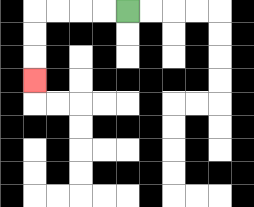{'start': '[5, 0]', 'end': '[1, 3]', 'path_directions': 'L,L,L,L,D,D,D', 'path_coordinates': '[[5, 0], [4, 0], [3, 0], [2, 0], [1, 0], [1, 1], [1, 2], [1, 3]]'}